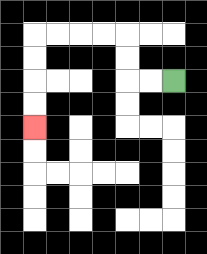{'start': '[7, 3]', 'end': '[1, 5]', 'path_directions': 'L,L,U,U,L,L,L,L,D,D,D,D', 'path_coordinates': '[[7, 3], [6, 3], [5, 3], [5, 2], [5, 1], [4, 1], [3, 1], [2, 1], [1, 1], [1, 2], [1, 3], [1, 4], [1, 5]]'}